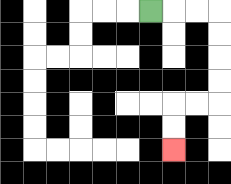{'start': '[6, 0]', 'end': '[7, 6]', 'path_directions': 'R,R,R,D,D,D,D,L,L,D,D', 'path_coordinates': '[[6, 0], [7, 0], [8, 0], [9, 0], [9, 1], [9, 2], [9, 3], [9, 4], [8, 4], [7, 4], [7, 5], [7, 6]]'}